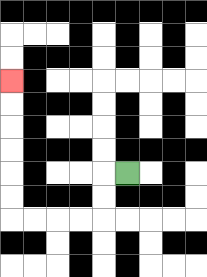{'start': '[5, 7]', 'end': '[0, 3]', 'path_directions': 'L,D,D,L,L,L,L,U,U,U,U,U,U', 'path_coordinates': '[[5, 7], [4, 7], [4, 8], [4, 9], [3, 9], [2, 9], [1, 9], [0, 9], [0, 8], [0, 7], [0, 6], [0, 5], [0, 4], [0, 3]]'}